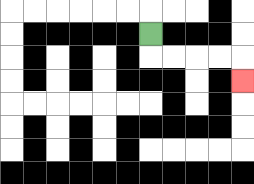{'start': '[6, 1]', 'end': '[10, 3]', 'path_directions': 'D,R,R,R,R,D', 'path_coordinates': '[[6, 1], [6, 2], [7, 2], [8, 2], [9, 2], [10, 2], [10, 3]]'}